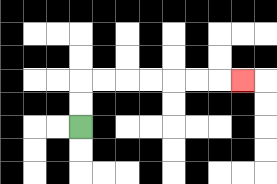{'start': '[3, 5]', 'end': '[10, 3]', 'path_directions': 'U,U,R,R,R,R,R,R,R', 'path_coordinates': '[[3, 5], [3, 4], [3, 3], [4, 3], [5, 3], [6, 3], [7, 3], [8, 3], [9, 3], [10, 3]]'}